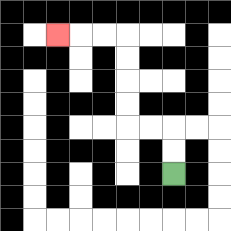{'start': '[7, 7]', 'end': '[2, 1]', 'path_directions': 'U,U,L,L,U,U,U,U,L,L,L', 'path_coordinates': '[[7, 7], [7, 6], [7, 5], [6, 5], [5, 5], [5, 4], [5, 3], [5, 2], [5, 1], [4, 1], [3, 1], [2, 1]]'}